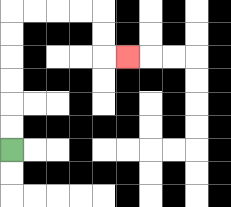{'start': '[0, 6]', 'end': '[5, 2]', 'path_directions': 'U,U,U,U,U,U,R,R,R,R,D,D,R', 'path_coordinates': '[[0, 6], [0, 5], [0, 4], [0, 3], [0, 2], [0, 1], [0, 0], [1, 0], [2, 0], [3, 0], [4, 0], [4, 1], [4, 2], [5, 2]]'}